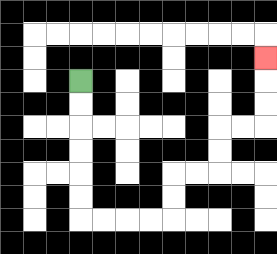{'start': '[3, 3]', 'end': '[11, 2]', 'path_directions': 'D,D,D,D,D,D,R,R,R,R,U,U,R,R,U,U,R,R,U,U,U', 'path_coordinates': '[[3, 3], [3, 4], [3, 5], [3, 6], [3, 7], [3, 8], [3, 9], [4, 9], [5, 9], [6, 9], [7, 9], [7, 8], [7, 7], [8, 7], [9, 7], [9, 6], [9, 5], [10, 5], [11, 5], [11, 4], [11, 3], [11, 2]]'}